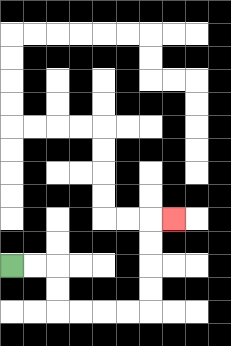{'start': '[0, 11]', 'end': '[7, 9]', 'path_directions': 'R,R,D,D,R,R,R,R,U,U,U,U,R', 'path_coordinates': '[[0, 11], [1, 11], [2, 11], [2, 12], [2, 13], [3, 13], [4, 13], [5, 13], [6, 13], [6, 12], [6, 11], [6, 10], [6, 9], [7, 9]]'}